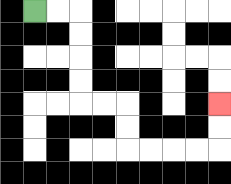{'start': '[1, 0]', 'end': '[9, 4]', 'path_directions': 'R,R,D,D,D,D,R,R,D,D,R,R,R,R,U,U', 'path_coordinates': '[[1, 0], [2, 0], [3, 0], [3, 1], [3, 2], [3, 3], [3, 4], [4, 4], [5, 4], [5, 5], [5, 6], [6, 6], [7, 6], [8, 6], [9, 6], [9, 5], [9, 4]]'}